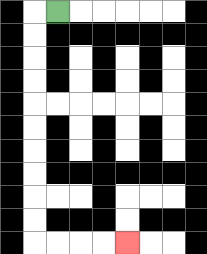{'start': '[2, 0]', 'end': '[5, 10]', 'path_directions': 'L,D,D,D,D,D,D,D,D,D,D,R,R,R,R', 'path_coordinates': '[[2, 0], [1, 0], [1, 1], [1, 2], [1, 3], [1, 4], [1, 5], [1, 6], [1, 7], [1, 8], [1, 9], [1, 10], [2, 10], [3, 10], [4, 10], [5, 10]]'}